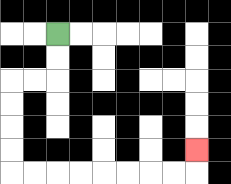{'start': '[2, 1]', 'end': '[8, 6]', 'path_directions': 'D,D,L,L,D,D,D,D,R,R,R,R,R,R,R,R,U', 'path_coordinates': '[[2, 1], [2, 2], [2, 3], [1, 3], [0, 3], [0, 4], [0, 5], [0, 6], [0, 7], [1, 7], [2, 7], [3, 7], [4, 7], [5, 7], [6, 7], [7, 7], [8, 7], [8, 6]]'}